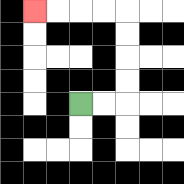{'start': '[3, 4]', 'end': '[1, 0]', 'path_directions': 'R,R,U,U,U,U,L,L,L,L', 'path_coordinates': '[[3, 4], [4, 4], [5, 4], [5, 3], [5, 2], [5, 1], [5, 0], [4, 0], [3, 0], [2, 0], [1, 0]]'}